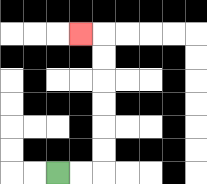{'start': '[2, 7]', 'end': '[3, 1]', 'path_directions': 'R,R,U,U,U,U,U,U,L', 'path_coordinates': '[[2, 7], [3, 7], [4, 7], [4, 6], [4, 5], [4, 4], [4, 3], [4, 2], [4, 1], [3, 1]]'}